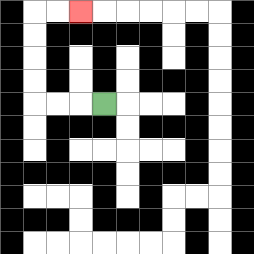{'start': '[4, 4]', 'end': '[3, 0]', 'path_directions': 'L,L,L,U,U,U,U,R,R', 'path_coordinates': '[[4, 4], [3, 4], [2, 4], [1, 4], [1, 3], [1, 2], [1, 1], [1, 0], [2, 0], [3, 0]]'}